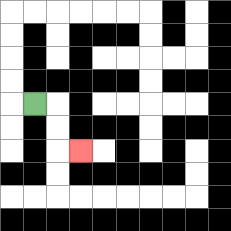{'start': '[1, 4]', 'end': '[3, 6]', 'path_directions': 'R,D,D,R', 'path_coordinates': '[[1, 4], [2, 4], [2, 5], [2, 6], [3, 6]]'}